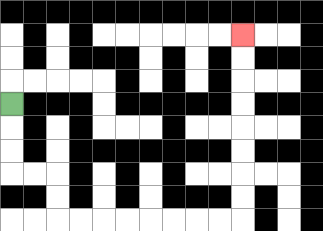{'start': '[0, 4]', 'end': '[10, 1]', 'path_directions': 'D,D,D,R,R,D,D,R,R,R,R,R,R,R,R,U,U,U,U,U,U,U,U', 'path_coordinates': '[[0, 4], [0, 5], [0, 6], [0, 7], [1, 7], [2, 7], [2, 8], [2, 9], [3, 9], [4, 9], [5, 9], [6, 9], [7, 9], [8, 9], [9, 9], [10, 9], [10, 8], [10, 7], [10, 6], [10, 5], [10, 4], [10, 3], [10, 2], [10, 1]]'}